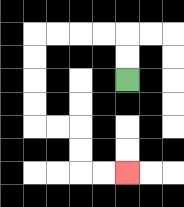{'start': '[5, 3]', 'end': '[5, 7]', 'path_directions': 'U,U,L,L,L,L,D,D,D,D,R,R,D,D,R,R', 'path_coordinates': '[[5, 3], [5, 2], [5, 1], [4, 1], [3, 1], [2, 1], [1, 1], [1, 2], [1, 3], [1, 4], [1, 5], [2, 5], [3, 5], [3, 6], [3, 7], [4, 7], [5, 7]]'}